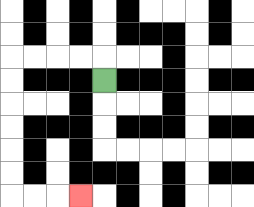{'start': '[4, 3]', 'end': '[3, 8]', 'path_directions': 'U,L,L,L,L,D,D,D,D,D,D,R,R,R', 'path_coordinates': '[[4, 3], [4, 2], [3, 2], [2, 2], [1, 2], [0, 2], [0, 3], [0, 4], [0, 5], [0, 6], [0, 7], [0, 8], [1, 8], [2, 8], [3, 8]]'}